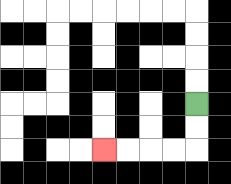{'start': '[8, 4]', 'end': '[4, 6]', 'path_directions': 'D,D,L,L,L,L', 'path_coordinates': '[[8, 4], [8, 5], [8, 6], [7, 6], [6, 6], [5, 6], [4, 6]]'}